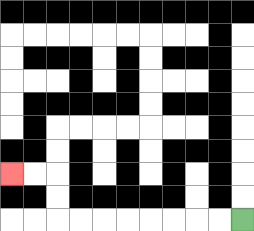{'start': '[10, 9]', 'end': '[0, 7]', 'path_directions': 'L,L,L,L,L,L,L,L,U,U,L,L', 'path_coordinates': '[[10, 9], [9, 9], [8, 9], [7, 9], [6, 9], [5, 9], [4, 9], [3, 9], [2, 9], [2, 8], [2, 7], [1, 7], [0, 7]]'}